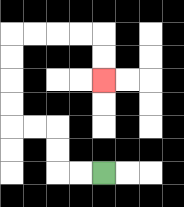{'start': '[4, 7]', 'end': '[4, 3]', 'path_directions': 'L,L,U,U,L,L,U,U,U,U,R,R,R,R,D,D', 'path_coordinates': '[[4, 7], [3, 7], [2, 7], [2, 6], [2, 5], [1, 5], [0, 5], [0, 4], [0, 3], [0, 2], [0, 1], [1, 1], [2, 1], [3, 1], [4, 1], [4, 2], [4, 3]]'}